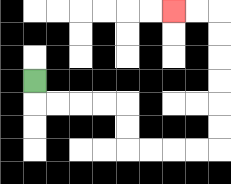{'start': '[1, 3]', 'end': '[7, 0]', 'path_directions': 'D,R,R,R,R,D,D,R,R,R,R,U,U,U,U,U,U,L,L', 'path_coordinates': '[[1, 3], [1, 4], [2, 4], [3, 4], [4, 4], [5, 4], [5, 5], [5, 6], [6, 6], [7, 6], [8, 6], [9, 6], [9, 5], [9, 4], [9, 3], [9, 2], [9, 1], [9, 0], [8, 0], [7, 0]]'}